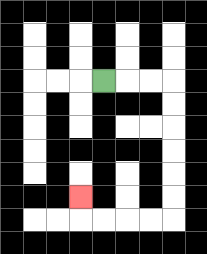{'start': '[4, 3]', 'end': '[3, 8]', 'path_directions': 'R,R,R,D,D,D,D,D,D,L,L,L,L,U', 'path_coordinates': '[[4, 3], [5, 3], [6, 3], [7, 3], [7, 4], [7, 5], [7, 6], [7, 7], [7, 8], [7, 9], [6, 9], [5, 9], [4, 9], [3, 9], [3, 8]]'}